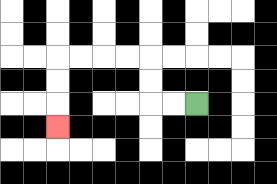{'start': '[8, 4]', 'end': '[2, 5]', 'path_directions': 'L,L,U,U,L,L,L,L,D,D,D', 'path_coordinates': '[[8, 4], [7, 4], [6, 4], [6, 3], [6, 2], [5, 2], [4, 2], [3, 2], [2, 2], [2, 3], [2, 4], [2, 5]]'}